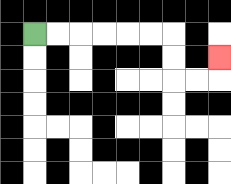{'start': '[1, 1]', 'end': '[9, 2]', 'path_directions': 'R,R,R,R,R,R,D,D,R,R,U', 'path_coordinates': '[[1, 1], [2, 1], [3, 1], [4, 1], [5, 1], [6, 1], [7, 1], [7, 2], [7, 3], [8, 3], [9, 3], [9, 2]]'}